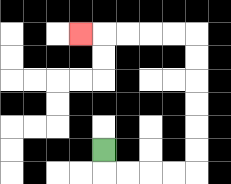{'start': '[4, 6]', 'end': '[3, 1]', 'path_directions': 'D,R,R,R,R,U,U,U,U,U,U,L,L,L,L,L', 'path_coordinates': '[[4, 6], [4, 7], [5, 7], [6, 7], [7, 7], [8, 7], [8, 6], [8, 5], [8, 4], [8, 3], [8, 2], [8, 1], [7, 1], [6, 1], [5, 1], [4, 1], [3, 1]]'}